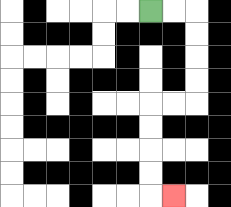{'start': '[6, 0]', 'end': '[7, 8]', 'path_directions': 'R,R,D,D,D,D,L,L,D,D,D,D,R', 'path_coordinates': '[[6, 0], [7, 0], [8, 0], [8, 1], [8, 2], [8, 3], [8, 4], [7, 4], [6, 4], [6, 5], [6, 6], [6, 7], [6, 8], [7, 8]]'}